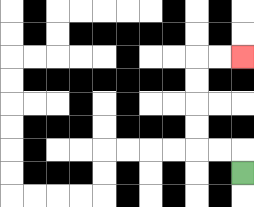{'start': '[10, 7]', 'end': '[10, 2]', 'path_directions': 'U,L,L,U,U,U,U,R,R', 'path_coordinates': '[[10, 7], [10, 6], [9, 6], [8, 6], [8, 5], [8, 4], [8, 3], [8, 2], [9, 2], [10, 2]]'}